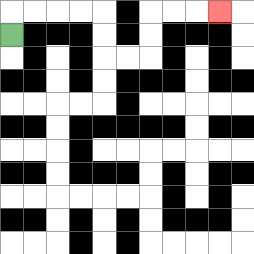{'start': '[0, 1]', 'end': '[9, 0]', 'path_directions': 'U,R,R,R,R,D,D,R,R,U,U,R,R,R', 'path_coordinates': '[[0, 1], [0, 0], [1, 0], [2, 0], [3, 0], [4, 0], [4, 1], [4, 2], [5, 2], [6, 2], [6, 1], [6, 0], [7, 0], [8, 0], [9, 0]]'}